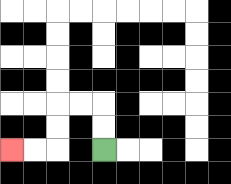{'start': '[4, 6]', 'end': '[0, 6]', 'path_directions': 'U,U,L,L,D,D,L,L', 'path_coordinates': '[[4, 6], [4, 5], [4, 4], [3, 4], [2, 4], [2, 5], [2, 6], [1, 6], [0, 6]]'}